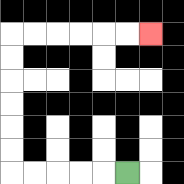{'start': '[5, 7]', 'end': '[6, 1]', 'path_directions': 'L,L,L,L,L,U,U,U,U,U,U,R,R,R,R,R,R', 'path_coordinates': '[[5, 7], [4, 7], [3, 7], [2, 7], [1, 7], [0, 7], [0, 6], [0, 5], [0, 4], [0, 3], [0, 2], [0, 1], [1, 1], [2, 1], [3, 1], [4, 1], [5, 1], [6, 1]]'}